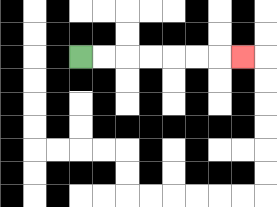{'start': '[3, 2]', 'end': '[10, 2]', 'path_directions': 'R,R,R,R,R,R,R', 'path_coordinates': '[[3, 2], [4, 2], [5, 2], [6, 2], [7, 2], [8, 2], [9, 2], [10, 2]]'}